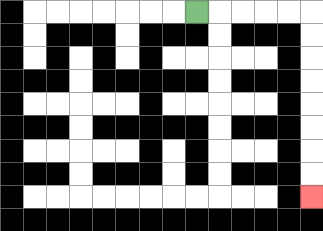{'start': '[8, 0]', 'end': '[13, 8]', 'path_directions': 'R,R,R,R,R,D,D,D,D,D,D,D,D', 'path_coordinates': '[[8, 0], [9, 0], [10, 0], [11, 0], [12, 0], [13, 0], [13, 1], [13, 2], [13, 3], [13, 4], [13, 5], [13, 6], [13, 7], [13, 8]]'}